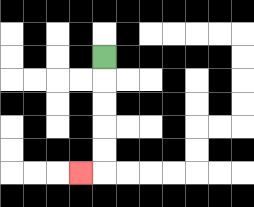{'start': '[4, 2]', 'end': '[3, 7]', 'path_directions': 'D,D,D,D,D,L', 'path_coordinates': '[[4, 2], [4, 3], [4, 4], [4, 5], [4, 6], [4, 7], [3, 7]]'}